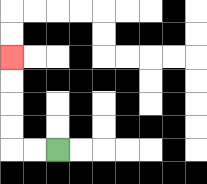{'start': '[2, 6]', 'end': '[0, 2]', 'path_directions': 'L,L,U,U,U,U', 'path_coordinates': '[[2, 6], [1, 6], [0, 6], [0, 5], [0, 4], [0, 3], [0, 2]]'}